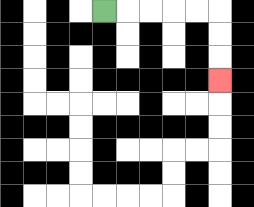{'start': '[4, 0]', 'end': '[9, 3]', 'path_directions': 'R,R,R,R,R,D,D,D', 'path_coordinates': '[[4, 0], [5, 0], [6, 0], [7, 0], [8, 0], [9, 0], [9, 1], [9, 2], [9, 3]]'}